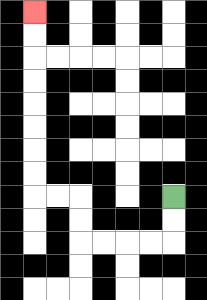{'start': '[7, 8]', 'end': '[1, 0]', 'path_directions': 'D,D,L,L,L,L,U,U,L,L,U,U,U,U,U,U,U,U', 'path_coordinates': '[[7, 8], [7, 9], [7, 10], [6, 10], [5, 10], [4, 10], [3, 10], [3, 9], [3, 8], [2, 8], [1, 8], [1, 7], [1, 6], [1, 5], [1, 4], [1, 3], [1, 2], [1, 1], [1, 0]]'}